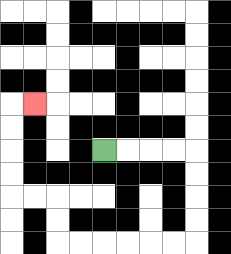{'start': '[4, 6]', 'end': '[1, 4]', 'path_directions': 'R,R,R,R,D,D,D,D,L,L,L,L,L,L,U,U,L,L,U,U,U,U,R', 'path_coordinates': '[[4, 6], [5, 6], [6, 6], [7, 6], [8, 6], [8, 7], [8, 8], [8, 9], [8, 10], [7, 10], [6, 10], [5, 10], [4, 10], [3, 10], [2, 10], [2, 9], [2, 8], [1, 8], [0, 8], [0, 7], [0, 6], [0, 5], [0, 4], [1, 4]]'}